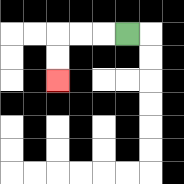{'start': '[5, 1]', 'end': '[2, 3]', 'path_directions': 'L,L,L,D,D', 'path_coordinates': '[[5, 1], [4, 1], [3, 1], [2, 1], [2, 2], [2, 3]]'}